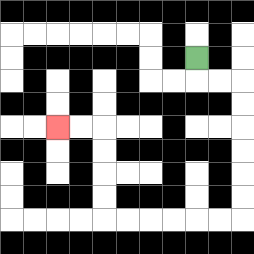{'start': '[8, 2]', 'end': '[2, 5]', 'path_directions': 'D,R,R,D,D,D,D,D,D,L,L,L,L,L,L,U,U,U,U,L,L', 'path_coordinates': '[[8, 2], [8, 3], [9, 3], [10, 3], [10, 4], [10, 5], [10, 6], [10, 7], [10, 8], [10, 9], [9, 9], [8, 9], [7, 9], [6, 9], [5, 9], [4, 9], [4, 8], [4, 7], [4, 6], [4, 5], [3, 5], [2, 5]]'}